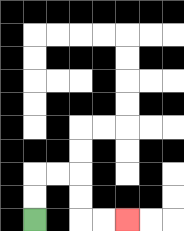{'start': '[1, 9]', 'end': '[5, 9]', 'path_directions': 'U,U,R,R,D,D,R,R', 'path_coordinates': '[[1, 9], [1, 8], [1, 7], [2, 7], [3, 7], [3, 8], [3, 9], [4, 9], [5, 9]]'}